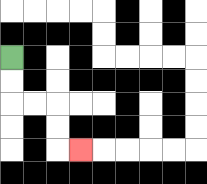{'start': '[0, 2]', 'end': '[3, 6]', 'path_directions': 'D,D,R,R,D,D,R', 'path_coordinates': '[[0, 2], [0, 3], [0, 4], [1, 4], [2, 4], [2, 5], [2, 6], [3, 6]]'}